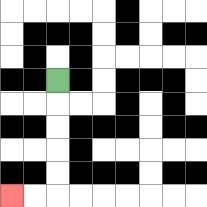{'start': '[2, 3]', 'end': '[0, 8]', 'path_directions': 'D,D,D,D,D,L,L', 'path_coordinates': '[[2, 3], [2, 4], [2, 5], [2, 6], [2, 7], [2, 8], [1, 8], [0, 8]]'}